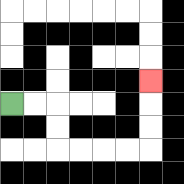{'start': '[0, 4]', 'end': '[6, 3]', 'path_directions': 'R,R,D,D,R,R,R,R,U,U,U', 'path_coordinates': '[[0, 4], [1, 4], [2, 4], [2, 5], [2, 6], [3, 6], [4, 6], [5, 6], [6, 6], [6, 5], [6, 4], [6, 3]]'}